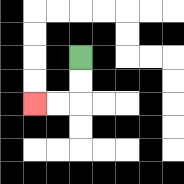{'start': '[3, 2]', 'end': '[1, 4]', 'path_directions': 'D,D,L,L', 'path_coordinates': '[[3, 2], [3, 3], [3, 4], [2, 4], [1, 4]]'}